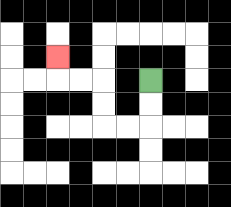{'start': '[6, 3]', 'end': '[2, 2]', 'path_directions': 'D,D,L,L,U,U,L,L,U', 'path_coordinates': '[[6, 3], [6, 4], [6, 5], [5, 5], [4, 5], [4, 4], [4, 3], [3, 3], [2, 3], [2, 2]]'}